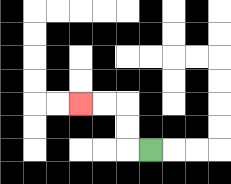{'start': '[6, 6]', 'end': '[3, 4]', 'path_directions': 'L,U,U,L,L', 'path_coordinates': '[[6, 6], [5, 6], [5, 5], [5, 4], [4, 4], [3, 4]]'}